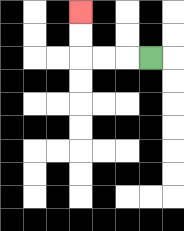{'start': '[6, 2]', 'end': '[3, 0]', 'path_directions': 'L,L,L,U,U', 'path_coordinates': '[[6, 2], [5, 2], [4, 2], [3, 2], [3, 1], [3, 0]]'}